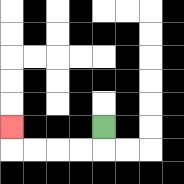{'start': '[4, 5]', 'end': '[0, 5]', 'path_directions': 'D,L,L,L,L,U', 'path_coordinates': '[[4, 5], [4, 6], [3, 6], [2, 6], [1, 6], [0, 6], [0, 5]]'}